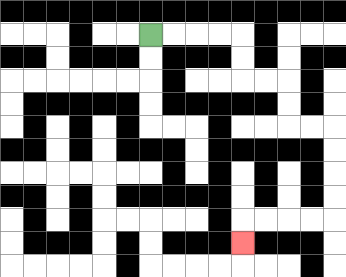{'start': '[6, 1]', 'end': '[10, 10]', 'path_directions': 'R,R,R,R,D,D,R,R,D,D,R,R,D,D,D,D,L,L,L,L,D', 'path_coordinates': '[[6, 1], [7, 1], [8, 1], [9, 1], [10, 1], [10, 2], [10, 3], [11, 3], [12, 3], [12, 4], [12, 5], [13, 5], [14, 5], [14, 6], [14, 7], [14, 8], [14, 9], [13, 9], [12, 9], [11, 9], [10, 9], [10, 10]]'}